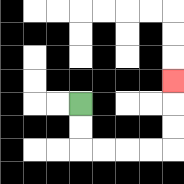{'start': '[3, 4]', 'end': '[7, 3]', 'path_directions': 'D,D,R,R,R,R,U,U,U', 'path_coordinates': '[[3, 4], [3, 5], [3, 6], [4, 6], [5, 6], [6, 6], [7, 6], [7, 5], [7, 4], [7, 3]]'}